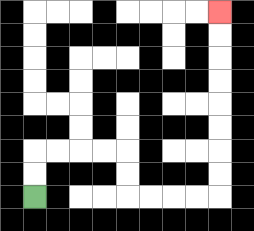{'start': '[1, 8]', 'end': '[9, 0]', 'path_directions': 'U,U,R,R,R,R,D,D,R,R,R,R,U,U,U,U,U,U,U,U', 'path_coordinates': '[[1, 8], [1, 7], [1, 6], [2, 6], [3, 6], [4, 6], [5, 6], [5, 7], [5, 8], [6, 8], [7, 8], [8, 8], [9, 8], [9, 7], [9, 6], [9, 5], [9, 4], [9, 3], [9, 2], [9, 1], [9, 0]]'}